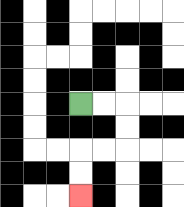{'start': '[3, 4]', 'end': '[3, 8]', 'path_directions': 'R,R,D,D,L,L,D,D', 'path_coordinates': '[[3, 4], [4, 4], [5, 4], [5, 5], [5, 6], [4, 6], [3, 6], [3, 7], [3, 8]]'}